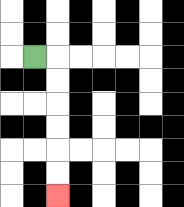{'start': '[1, 2]', 'end': '[2, 8]', 'path_directions': 'R,D,D,D,D,D,D', 'path_coordinates': '[[1, 2], [2, 2], [2, 3], [2, 4], [2, 5], [2, 6], [2, 7], [2, 8]]'}